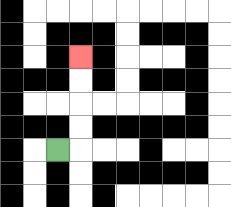{'start': '[2, 6]', 'end': '[3, 2]', 'path_directions': 'R,U,U,U,U', 'path_coordinates': '[[2, 6], [3, 6], [3, 5], [3, 4], [3, 3], [3, 2]]'}